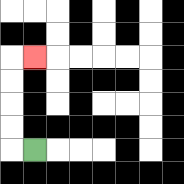{'start': '[1, 6]', 'end': '[1, 2]', 'path_directions': 'L,U,U,U,U,R', 'path_coordinates': '[[1, 6], [0, 6], [0, 5], [0, 4], [0, 3], [0, 2], [1, 2]]'}